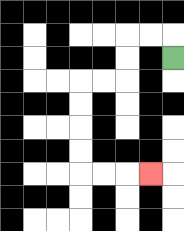{'start': '[7, 2]', 'end': '[6, 7]', 'path_directions': 'U,L,L,D,D,L,L,D,D,D,D,R,R,R', 'path_coordinates': '[[7, 2], [7, 1], [6, 1], [5, 1], [5, 2], [5, 3], [4, 3], [3, 3], [3, 4], [3, 5], [3, 6], [3, 7], [4, 7], [5, 7], [6, 7]]'}